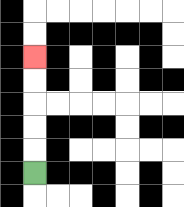{'start': '[1, 7]', 'end': '[1, 2]', 'path_directions': 'U,U,U,U,U', 'path_coordinates': '[[1, 7], [1, 6], [1, 5], [1, 4], [1, 3], [1, 2]]'}